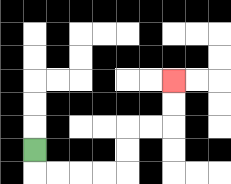{'start': '[1, 6]', 'end': '[7, 3]', 'path_directions': 'D,R,R,R,R,U,U,R,R,U,U', 'path_coordinates': '[[1, 6], [1, 7], [2, 7], [3, 7], [4, 7], [5, 7], [5, 6], [5, 5], [6, 5], [7, 5], [7, 4], [7, 3]]'}